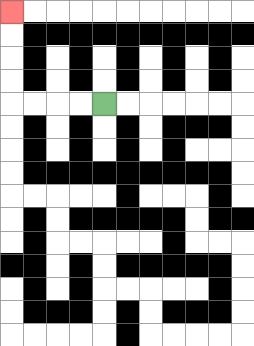{'start': '[4, 4]', 'end': '[0, 0]', 'path_directions': 'L,L,L,L,U,U,U,U', 'path_coordinates': '[[4, 4], [3, 4], [2, 4], [1, 4], [0, 4], [0, 3], [0, 2], [0, 1], [0, 0]]'}